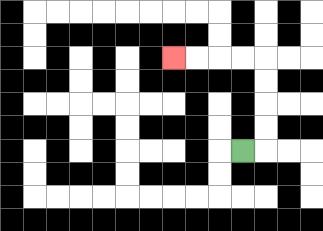{'start': '[10, 6]', 'end': '[7, 2]', 'path_directions': 'R,U,U,U,U,L,L,L,L', 'path_coordinates': '[[10, 6], [11, 6], [11, 5], [11, 4], [11, 3], [11, 2], [10, 2], [9, 2], [8, 2], [7, 2]]'}